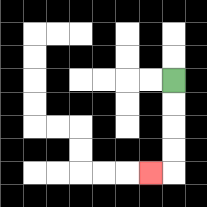{'start': '[7, 3]', 'end': '[6, 7]', 'path_directions': 'D,D,D,D,L', 'path_coordinates': '[[7, 3], [7, 4], [7, 5], [7, 6], [7, 7], [6, 7]]'}